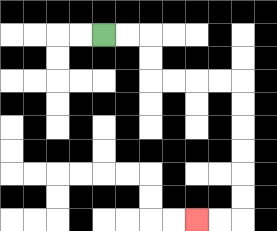{'start': '[4, 1]', 'end': '[8, 9]', 'path_directions': 'R,R,D,D,R,R,R,R,D,D,D,D,D,D,L,L', 'path_coordinates': '[[4, 1], [5, 1], [6, 1], [6, 2], [6, 3], [7, 3], [8, 3], [9, 3], [10, 3], [10, 4], [10, 5], [10, 6], [10, 7], [10, 8], [10, 9], [9, 9], [8, 9]]'}